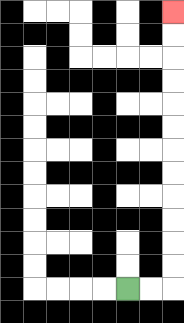{'start': '[5, 12]', 'end': '[7, 0]', 'path_directions': 'R,R,U,U,U,U,U,U,U,U,U,U,U,U', 'path_coordinates': '[[5, 12], [6, 12], [7, 12], [7, 11], [7, 10], [7, 9], [7, 8], [7, 7], [7, 6], [7, 5], [7, 4], [7, 3], [7, 2], [7, 1], [7, 0]]'}